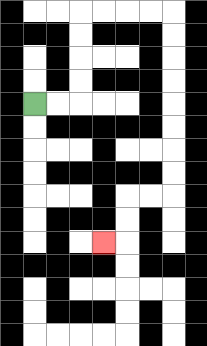{'start': '[1, 4]', 'end': '[4, 10]', 'path_directions': 'R,R,U,U,U,U,R,R,R,R,D,D,D,D,D,D,D,D,L,L,D,D,L', 'path_coordinates': '[[1, 4], [2, 4], [3, 4], [3, 3], [3, 2], [3, 1], [3, 0], [4, 0], [5, 0], [6, 0], [7, 0], [7, 1], [7, 2], [7, 3], [7, 4], [7, 5], [7, 6], [7, 7], [7, 8], [6, 8], [5, 8], [5, 9], [5, 10], [4, 10]]'}